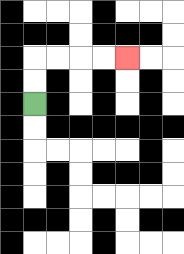{'start': '[1, 4]', 'end': '[5, 2]', 'path_directions': 'U,U,R,R,R,R', 'path_coordinates': '[[1, 4], [1, 3], [1, 2], [2, 2], [3, 2], [4, 2], [5, 2]]'}